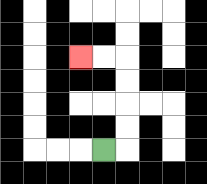{'start': '[4, 6]', 'end': '[3, 2]', 'path_directions': 'R,U,U,U,U,L,L', 'path_coordinates': '[[4, 6], [5, 6], [5, 5], [5, 4], [5, 3], [5, 2], [4, 2], [3, 2]]'}